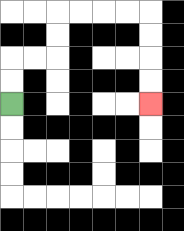{'start': '[0, 4]', 'end': '[6, 4]', 'path_directions': 'U,U,R,R,U,U,R,R,R,R,D,D,D,D', 'path_coordinates': '[[0, 4], [0, 3], [0, 2], [1, 2], [2, 2], [2, 1], [2, 0], [3, 0], [4, 0], [5, 0], [6, 0], [6, 1], [6, 2], [6, 3], [6, 4]]'}